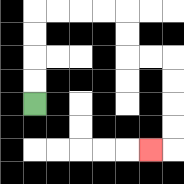{'start': '[1, 4]', 'end': '[6, 6]', 'path_directions': 'U,U,U,U,R,R,R,R,D,D,R,R,D,D,D,D,L', 'path_coordinates': '[[1, 4], [1, 3], [1, 2], [1, 1], [1, 0], [2, 0], [3, 0], [4, 0], [5, 0], [5, 1], [5, 2], [6, 2], [7, 2], [7, 3], [7, 4], [7, 5], [7, 6], [6, 6]]'}